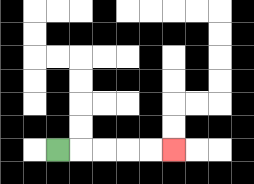{'start': '[2, 6]', 'end': '[7, 6]', 'path_directions': 'R,R,R,R,R', 'path_coordinates': '[[2, 6], [3, 6], [4, 6], [5, 6], [6, 6], [7, 6]]'}